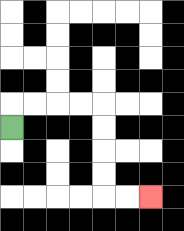{'start': '[0, 5]', 'end': '[6, 8]', 'path_directions': 'U,R,R,R,R,D,D,D,D,R,R', 'path_coordinates': '[[0, 5], [0, 4], [1, 4], [2, 4], [3, 4], [4, 4], [4, 5], [4, 6], [4, 7], [4, 8], [5, 8], [6, 8]]'}